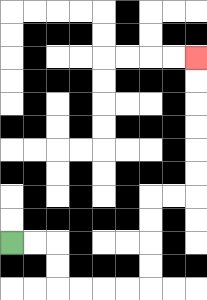{'start': '[0, 10]', 'end': '[8, 2]', 'path_directions': 'R,R,D,D,R,R,R,R,U,U,U,U,R,R,U,U,U,U,U,U', 'path_coordinates': '[[0, 10], [1, 10], [2, 10], [2, 11], [2, 12], [3, 12], [4, 12], [5, 12], [6, 12], [6, 11], [6, 10], [6, 9], [6, 8], [7, 8], [8, 8], [8, 7], [8, 6], [8, 5], [8, 4], [8, 3], [8, 2]]'}